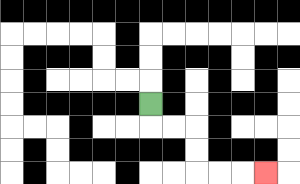{'start': '[6, 4]', 'end': '[11, 7]', 'path_directions': 'D,R,R,D,D,R,R,R', 'path_coordinates': '[[6, 4], [6, 5], [7, 5], [8, 5], [8, 6], [8, 7], [9, 7], [10, 7], [11, 7]]'}